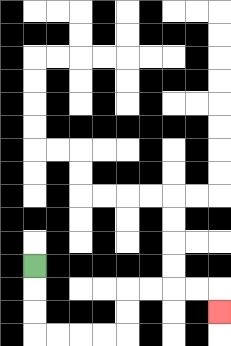{'start': '[1, 11]', 'end': '[9, 13]', 'path_directions': 'D,D,D,R,R,R,R,U,U,R,R,R,R,D', 'path_coordinates': '[[1, 11], [1, 12], [1, 13], [1, 14], [2, 14], [3, 14], [4, 14], [5, 14], [5, 13], [5, 12], [6, 12], [7, 12], [8, 12], [9, 12], [9, 13]]'}